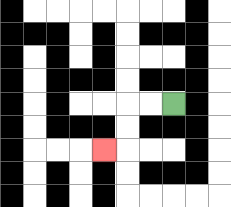{'start': '[7, 4]', 'end': '[4, 6]', 'path_directions': 'L,L,D,D,L', 'path_coordinates': '[[7, 4], [6, 4], [5, 4], [5, 5], [5, 6], [4, 6]]'}